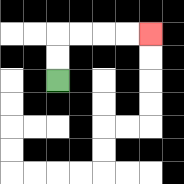{'start': '[2, 3]', 'end': '[6, 1]', 'path_directions': 'U,U,R,R,R,R', 'path_coordinates': '[[2, 3], [2, 2], [2, 1], [3, 1], [4, 1], [5, 1], [6, 1]]'}